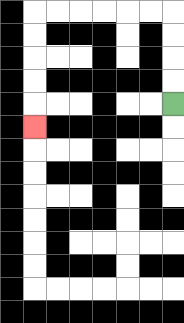{'start': '[7, 4]', 'end': '[1, 5]', 'path_directions': 'U,U,U,U,L,L,L,L,L,L,D,D,D,D,D', 'path_coordinates': '[[7, 4], [7, 3], [7, 2], [7, 1], [7, 0], [6, 0], [5, 0], [4, 0], [3, 0], [2, 0], [1, 0], [1, 1], [1, 2], [1, 3], [1, 4], [1, 5]]'}